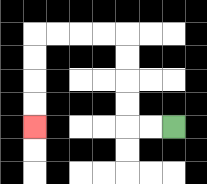{'start': '[7, 5]', 'end': '[1, 5]', 'path_directions': 'L,L,U,U,U,U,L,L,L,L,D,D,D,D', 'path_coordinates': '[[7, 5], [6, 5], [5, 5], [5, 4], [5, 3], [5, 2], [5, 1], [4, 1], [3, 1], [2, 1], [1, 1], [1, 2], [1, 3], [1, 4], [1, 5]]'}